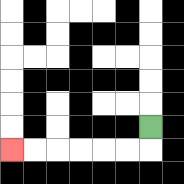{'start': '[6, 5]', 'end': '[0, 6]', 'path_directions': 'D,L,L,L,L,L,L', 'path_coordinates': '[[6, 5], [6, 6], [5, 6], [4, 6], [3, 6], [2, 6], [1, 6], [0, 6]]'}